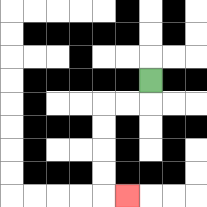{'start': '[6, 3]', 'end': '[5, 8]', 'path_directions': 'D,L,L,D,D,D,D,R', 'path_coordinates': '[[6, 3], [6, 4], [5, 4], [4, 4], [4, 5], [4, 6], [4, 7], [4, 8], [5, 8]]'}